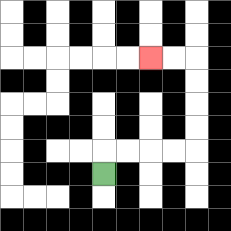{'start': '[4, 7]', 'end': '[6, 2]', 'path_directions': 'U,R,R,R,R,U,U,U,U,L,L', 'path_coordinates': '[[4, 7], [4, 6], [5, 6], [6, 6], [7, 6], [8, 6], [8, 5], [8, 4], [8, 3], [8, 2], [7, 2], [6, 2]]'}